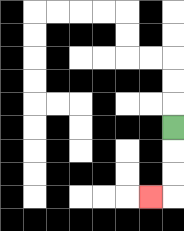{'start': '[7, 5]', 'end': '[6, 8]', 'path_directions': 'D,D,D,L', 'path_coordinates': '[[7, 5], [7, 6], [7, 7], [7, 8], [6, 8]]'}